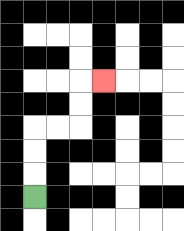{'start': '[1, 8]', 'end': '[4, 3]', 'path_directions': 'U,U,U,R,R,U,U,R', 'path_coordinates': '[[1, 8], [1, 7], [1, 6], [1, 5], [2, 5], [3, 5], [3, 4], [3, 3], [4, 3]]'}